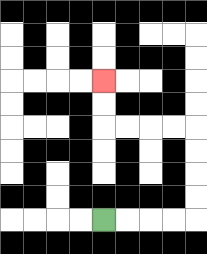{'start': '[4, 9]', 'end': '[4, 3]', 'path_directions': 'R,R,R,R,U,U,U,U,L,L,L,L,U,U', 'path_coordinates': '[[4, 9], [5, 9], [6, 9], [7, 9], [8, 9], [8, 8], [8, 7], [8, 6], [8, 5], [7, 5], [6, 5], [5, 5], [4, 5], [4, 4], [4, 3]]'}